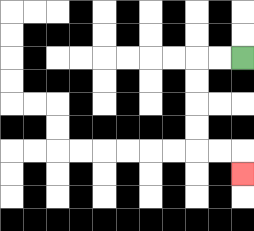{'start': '[10, 2]', 'end': '[10, 7]', 'path_directions': 'L,L,D,D,D,D,R,R,D', 'path_coordinates': '[[10, 2], [9, 2], [8, 2], [8, 3], [8, 4], [8, 5], [8, 6], [9, 6], [10, 6], [10, 7]]'}